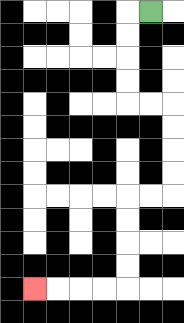{'start': '[6, 0]', 'end': '[1, 12]', 'path_directions': 'L,D,D,D,D,R,R,D,D,D,D,L,L,D,D,D,D,L,L,L,L', 'path_coordinates': '[[6, 0], [5, 0], [5, 1], [5, 2], [5, 3], [5, 4], [6, 4], [7, 4], [7, 5], [7, 6], [7, 7], [7, 8], [6, 8], [5, 8], [5, 9], [5, 10], [5, 11], [5, 12], [4, 12], [3, 12], [2, 12], [1, 12]]'}